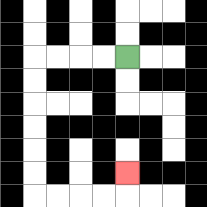{'start': '[5, 2]', 'end': '[5, 7]', 'path_directions': 'L,L,L,L,D,D,D,D,D,D,R,R,R,R,U', 'path_coordinates': '[[5, 2], [4, 2], [3, 2], [2, 2], [1, 2], [1, 3], [1, 4], [1, 5], [1, 6], [1, 7], [1, 8], [2, 8], [3, 8], [4, 8], [5, 8], [5, 7]]'}